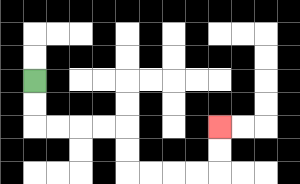{'start': '[1, 3]', 'end': '[9, 5]', 'path_directions': 'D,D,R,R,R,R,D,D,R,R,R,R,U,U', 'path_coordinates': '[[1, 3], [1, 4], [1, 5], [2, 5], [3, 5], [4, 5], [5, 5], [5, 6], [5, 7], [6, 7], [7, 7], [8, 7], [9, 7], [9, 6], [9, 5]]'}